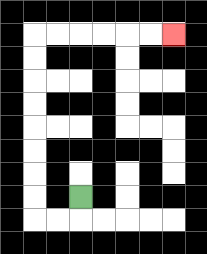{'start': '[3, 8]', 'end': '[7, 1]', 'path_directions': 'D,L,L,U,U,U,U,U,U,U,U,R,R,R,R,R,R', 'path_coordinates': '[[3, 8], [3, 9], [2, 9], [1, 9], [1, 8], [1, 7], [1, 6], [1, 5], [1, 4], [1, 3], [1, 2], [1, 1], [2, 1], [3, 1], [4, 1], [5, 1], [6, 1], [7, 1]]'}